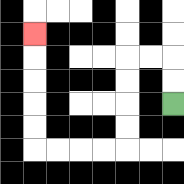{'start': '[7, 4]', 'end': '[1, 1]', 'path_directions': 'U,U,L,L,D,D,D,D,L,L,L,L,U,U,U,U,U', 'path_coordinates': '[[7, 4], [7, 3], [7, 2], [6, 2], [5, 2], [5, 3], [5, 4], [5, 5], [5, 6], [4, 6], [3, 6], [2, 6], [1, 6], [1, 5], [1, 4], [1, 3], [1, 2], [1, 1]]'}